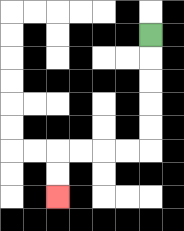{'start': '[6, 1]', 'end': '[2, 8]', 'path_directions': 'D,D,D,D,D,L,L,L,L,D,D', 'path_coordinates': '[[6, 1], [6, 2], [6, 3], [6, 4], [6, 5], [6, 6], [5, 6], [4, 6], [3, 6], [2, 6], [2, 7], [2, 8]]'}